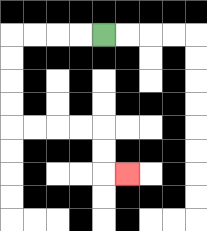{'start': '[4, 1]', 'end': '[5, 7]', 'path_directions': 'L,L,L,L,D,D,D,D,R,R,R,R,D,D,R', 'path_coordinates': '[[4, 1], [3, 1], [2, 1], [1, 1], [0, 1], [0, 2], [0, 3], [0, 4], [0, 5], [1, 5], [2, 5], [3, 5], [4, 5], [4, 6], [4, 7], [5, 7]]'}